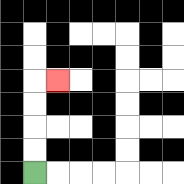{'start': '[1, 7]', 'end': '[2, 3]', 'path_directions': 'U,U,U,U,R', 'path_coordinates': '[[1, 7], [1, 6], [1, 5], [1, 4], [1, 3], [2, 3]]'}